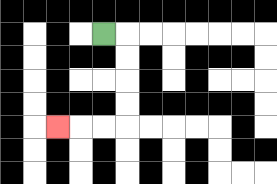{'start': '[4, 1]', 'end': '[2, 5]', 'path_directions': 'R,D,D,D,D,L,L,L', 'path_coordinates': '[[4, 1], [5, 1], [5, 2], [5, 3], [5, 4], [5, 5], [4, 5], [3, 5], [2, 5]]'}